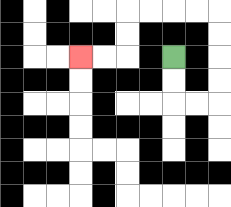{'start': '[7, 2]', 'end': '[3, 2]', 'path_directions': 'D,D,R,R,U,U,U,U,L,L,L,L,D,D,L,L', 'path_coordinates': '[[7, 2], [7, 3], [7, 4], [8, 4], [9, 4], [9, 3], [9, 2], [9, 1], [9, 0], [8, 0], [7, 0], [6, 0], [5, 0], [5, 1], [5, 2], [4, 2], [3, 2]]'}